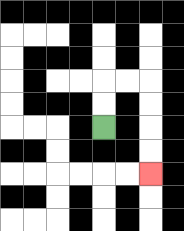{'start': '[4, 5]', 'end': '[6, 7]', 'path_directions': 'U,U,R,R,D,D,D,D', 'path_coordinates': '[[4, 5], [4, 4], [4, 3], [5, 3], [6, 3], [6, 4], [6, 5], [6, 6], [6, 7]]'}